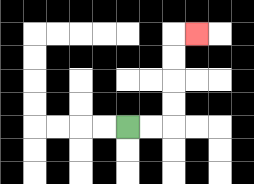{'start': '[5, 5]', 'end': '[8, 1]', 'path_directions': 'R,R,U,U,U,U,R', 'path_coordinates': '[[5, 5], [6, 5], [7, 5], [7, 4], [7, 3], [7, 2], [7, 1], [8, 1]]'}